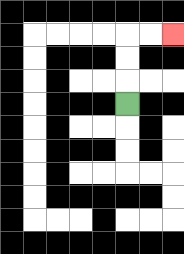{'start': '[5, 4]', 'end': '[7, 1]', 'path_directions': 'U,U,U,R,R', 'path_coordinates': '[[5, 4], [5, 3], [5, 2], [5, 1], [6, 1], [7, 1]]'}